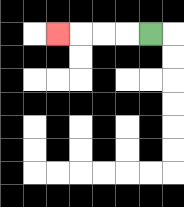{'start': '[6, 1]', 'end': '[2, 1]', 'path_directions': 'L,L,L,L', 'path_coordinates': '[[6, 1], [5, 1], [4, 1], [3, 1], [2, 1]]'}